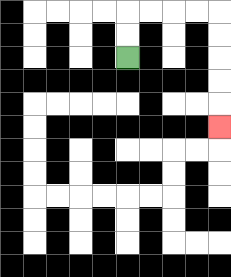{'start': '[5, 2]', 'end': '[9, 5]', 'path_directions': 'U,U,R,R,R,R,D,D,D,D,D', 'path_coordinates': '[[5, 2], [5, 1], [5, 0], [6, 0], [7, 0], [8, 0], [9, 0], [9, 1], [9, 2], [9, 3], [9, 4], [9, 5]]'}